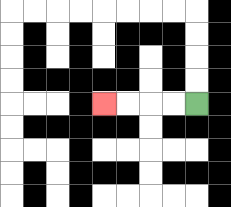{'start': '[8, 4]', 'end': '[4, 4]', 'path_directions': 'L,L,L,L', 'path_coordinates': '[[8, 4], [7, 4], [6, 4], [5, 4], [4, 4]]'}